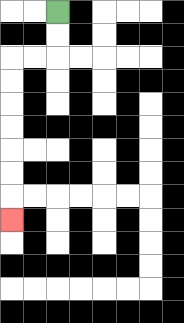{'start': '[2, 0]', 'end': '[0, 9]', 'path_directions': 'D,D,L,L,D,D,D,D,D,D,D', 'path_coordinates': '[[2, 0], [2, 1], [2, 2], [1, 2], [0, 2], [0, 3], [0, 4], [0, 5], [0, 6], [0, 7], [0, 8], [0, 9]]'}